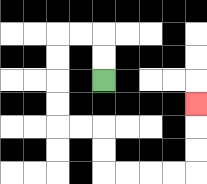{'start': '[4, 3]', 'end': '[8, 4]', 'path_directions': 'U,U,L,L,D,D,D,D,R,R,D,D,R,R,R,R,U,U,U', 'path_coordinates': '[[4, 3], [4, 2], [4, 1], [3, 1], [2, 1], [2, 2], [2, 3], [2, 4], [2, 5], [3, 5], [4, 5], [4, 6], [4, 7], [5, 7], [6, 7], [7, 7], [8, 7], [8, 6], [8, 5], [8, 4]]'}